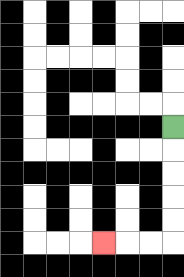{'start': '[7, 5]', 'end': '[4, 10]', 'path_directions': 'D,D,D,D,D,L,L,L', 'path_coordinates': '[[7, 5], [7, 6], [7, 7], [7, 8], [7, 9], [7, 10], [6, 10], [5, 10], [4, 10]]'}